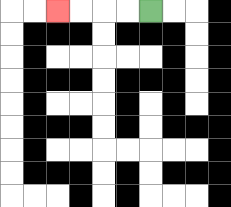{'start': '[6, 0]', 'end': '[2, 0]', 'path_directions': 'L,L,L,L', 'path_coordinates': '[[6, 0], [5, 0], [4, 0], [3, 0], [2, 0]]'}